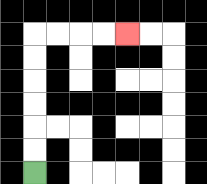{'start': '[1, 7]', 'end': '[5, 1]', 'path_directions': 'U,U,U,U,U,U,R,R,R,R', 'path_coordinates': '[[1, 7], [1, 6], [1, 5], [1, 4], [1, 3], [1, 2], [1, 1], [2, 1], [3, 1], [4, 1], [5, 1]]'}